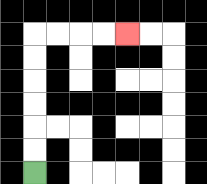{'start': '[1, 7]', 'end': '[5, 1]', 'path_directions': 'U,U,U,U,U,U,R,R,R,R', 'path_coordinates': '[[1, 7], [1, 6], [1, 5], [1, 4], [1, 3], [1, 2], [1, 1], [2, 1], [3, 1], [4, 1], [5, 1]]'}